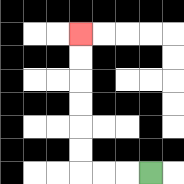{'start': '[6, 7]', 'end': '[3, 1]', 'path_directions': 'L,L,L,U,U,U,U,U,U', 'path_coordinates': '[[6, 7], [5, 7], [4, 7], [3, 7], [3, 6], [3, 5], [3, 4], [3, 3], [3, 2], [3, 1]]'}